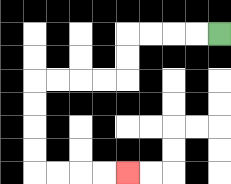{'start': '[9, 1]', 'end': '[5, 7]', 'path_directions': 'L,L,L,L,D,D,L,L,L,L,D,D,D,D,R,R,R,R', 'path_coordinates': '[[9, 1], [8, 1], [7, 1], [6, 1], [5, 1], [5, 2], [5, 3], [4, 3], [3, 3], [2, 3], [1, 3], [1, 4], [1, 5], [1, 6], [1, 7], [2, 7], [3, 7], [4, 7], [5, 7]]'}